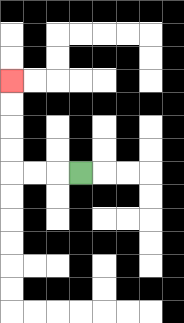{'start': '[3, 7]', 'end': '[0, 3]', 'path_directions': 'L,L,L,U,U,U,U', 'path_coordinates': '[[3, 7], [2, 7], [1, 7], [0, 7], [0, 6], [0, 5], [0, 4], [0, 3]]'}